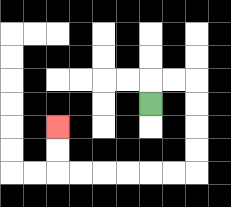{'start': '[6, 4]', 'end': '[2, 5]', 'path_directions': 'U,R,R,D,D,D,D,L,L,L,L,L,L,U,U', 'path_coordinates': '[[6, 4], [6, 3], [7, 3], [8, 3], [8, 4], [8, 5], [8, 6], [8, 7], [7, 7], [6, 7], [5, 7], [4, 7], [3, 7], [2, 7], [2, 6], [2, 5]]'}